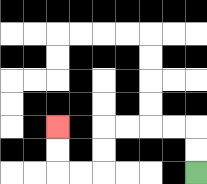{'start': '[8, 7]', 'end': '[2, 5]', 'path_directions': 'U,U,L,L,L,L,D,D,L,L,U,U', 'path_coordinates': '[[8, 7], [8, 6], [8, 5], [7, 5], [6, 5], [5, 5], [4, 5], [4, 6], [4, 7], [3, 7], [2, 7], [2, 6], [2, 5]]'}